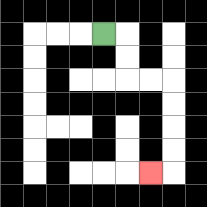{'start': '[4, 1]', 'end': '[6, 7]', 'path_directions': 'R,D,D,R,R,D,D,D,D,L', 'path_coordinates': '[[4, 1], [5, 1], [5, 2], [5, 3], [6, 3], [7, 3], [7, 4], [7, 5], [7, 6], [7, 7], [6, 7]]'}